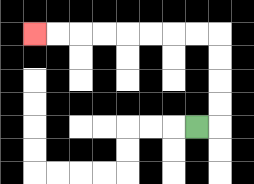{'start': '[8, 5]', 'end': '[1, 1]', 'path_directions': 'R,U,U,U,U,L,L,L,L,L,L,L,L', 'path_coordinates': '[[8, 5], [9, 5], [9, 4], [9, 3], [9, 2], [9, 1], [8, 1], [7, 1], [6, 1], [5, 1], [4, 1], [3, 1], [2, 1], [1, 1]]'}